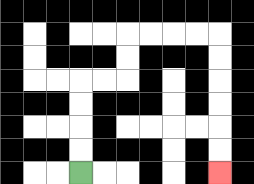{'start': '[3, 7]', 'end': '[9, 7]', 'path_directions': 'U,U,U,U,R,R,U,U,R,R,R,R,D,D,D,D,D,D', 'path_coordinates': '[[3, 7], [3, 6], [3, 5], [3, 4], [3, 3], [4, 3], [5, 3], [5, 2], [5, 1], [6, 1], [7, 1], [8, 1], [9, 1], [9, 2], [9, 3], [9, 4], [9, 5], [9, 6], [9, 7]]'}